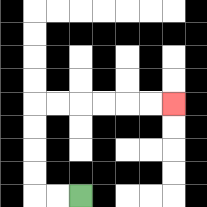{'start': '[3, 8]', 'end': '[7, 4]', 'path_directions': 'L,L,U,U,U,U,R,R,R,R,R,R', 'path_coordinates': '[[3, 8], [2, 8], [1, 8], [1, 7], [1, 6], [1, 5], [1, 4], [2, 4], [3, 4], [4, 4], [5, 4], [6, 4], [7, 4]]'}